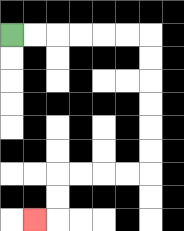{'start': '[0, 1]', 'end': '[1, 9]', 'path_directions': 'R,R,R,R,R,R,D,D,D,D,D,D,L,L,L,L,D,D,L', 'path_coordinates': '[[0, 1], [1, 1], [2, 1], [3, 1], [4, 1], [5, 1], [6, 1], [6, 2], [6, 3], [6, 4], [6, 5], [6, 6], [6, 7], [5, 7], [4, 7], [3, 7], [2, 7], [2, 8], [2, 9], [1, 9]]'}